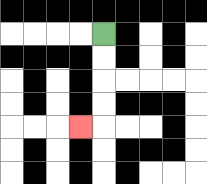{'start': '[4, 1]', 'end': '[3, 5]', 'path_directions': 'D,D,D,D,L', 'path_coordinates': '[[4, 1], [4, 2], [4, 3], [4, 4], [4, 5], [3, 5]]'}